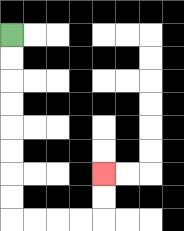{'start': '[0, 1]', 'end': '[4, 7]', 'path_directions': 'D,D,D,D,D,D,D,D,R,R,R,R,U,U', 'path_coordinates': '[[0, 1], [0, 2], [0, 3], [0, 4], [0, 5], [0, 6], [0, 7], [0, 8], [0, 9], [1, 9], [2, 9], [3, 9], [4, 9], [4, 8], [4, 7]]'}